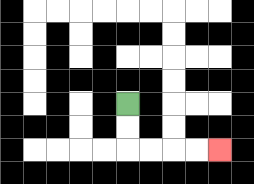{'start': '[5, 4]', 'end': '[9, 6]', 'path_directions': 'D,D,R,R,R,R', 'path_coordinates': '[[5, 4], [5, 5], [5, 6], [6, 6], [7, 6], [8, 6], [9, 6]]'}